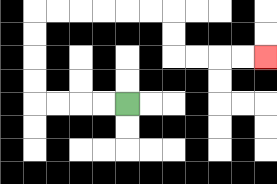{'start': '[5, 4]', 'end': '[11, 2]', 'path_directions': 'L,L,L,L,U,U,U,U,R,R,R,R,R,R,D,D,R,R,R,R', 'path_coordinates': '[[5, 4], [4, 4], [3, 4], [2, 4], [1, 4], [1, 3], [1, 2], [1, 1], [1, 0], [2, 0], [3, 0], [4, 0], [5, 0], [6, 0], [7, 0], [7, 1], [7, 2], [8, 2], [9, 2], [10, 2], [11, 2]]'}